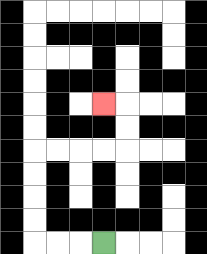{'start': '[4, 10]', 'end': '[4, 4]', 'path_directions': 'L,L,L,U,U,U,U,R,R,R,R,U,U,L', 'path_coordinates': '[[4, 10], [3, 10], [2, 10], [1, 10], [1, 9], [1, 8], [1, 7], [1, 6], [2, 6], [3, 6], [4, 6], [5, 6], [5, 5], [5, 4], [4, 4]]'}